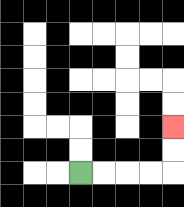{'start': '[3, 7]', 'end': '[7, 5]', 'path_directions': 'R,R,R,R,U,U', 'path_coordinates': '[[3, 7], [4, 7], [5, 7], [6, 7], [7, 7], [7, 6], [7, 5]]'}